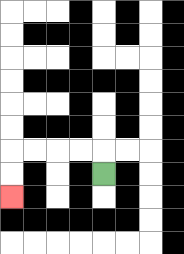{'start': '[4, 7]', 'end': '[0, 8]', 'path_directions': 'U,L,L,L,L,D,D', 'path_coordinates': '[[4, 7], [4, 6], [3, 6], [2, 6], [1, 6], [0, 6], [0, 7], [0, 8]]'}